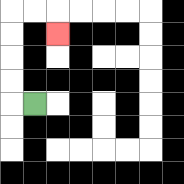{'start': '[1, 4]', 'end': '[2, 1]', 'path_directions': 'L,U,U,U,U,R,R,D', 'path_coordinates': '[[1, 4], [0, 4], [0, 3], [0, 2], [0, 1], [0, 0], [1, 0], [2, 0], [2, 1]]'}